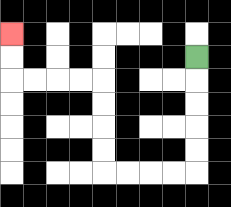{'start': '[8, 2]', 'end': '[0, 1]', 'path_directions': 'D,D,D,D,D,L,L,L,L,U,U,U,U,L,L,L,L,U,U', 'path_coordinates': '[[8, 2], [8, 3], [8, 4], [8, 5], [8, 6], [8, 7], [7, 7], [6, 7], [5, 7], [4, 7], [4, 6], [4, 5], [4, 4], [4, 3], [3, 3], [2, 3], [1, 3], [0, 3], [0, 2], [0, 1]]'}